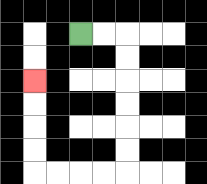{'start': '[3, 1]', 'end': '[1, 3]', 'path_directions': 'R,R,D,D,D,D,D,D,L,L,L,L,U,U,U,U', 'path_coordinates': '[[3, 1], [4, 1], [5, 1], [5, 2], [5, 3], [5, 4], [5, 5], [5, 6], [5, 7], [4, 7], [3, 7], [2, 7], [1, 7], [1, 6], [1, 5], [1, 4], [1, 3]]'}